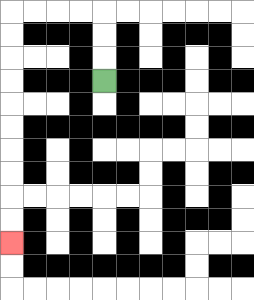{'start': '[4, 3]', 'end': '[0, 10]', 'path_directions': 'U,U,U,L,L,L,L,D,D,D,D,D,D,D,D,D,D', 'path_coordinates': '[[4, 3], [4, 2], [4, 1], [4, 0], [3, 0], [2, 0], [1, 0], [0, 0], [0, 1], [0, 2], [0, 3], [0, 4], [0, 5], [0, 6], [0, 7], [0, 8], [0, 9], [0, 10]]'}